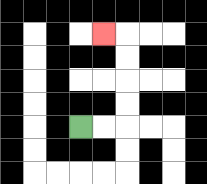{'start': '[3, 5]', 'end': '[4, 1]', 'path_directions': 'R,R,U,U,U,U,L', 'path_coordinates': '[[3, 5], [4, 5], [5, 5], [5, 4], [5, 3], [5, 2], [5, 1], [4, 1]]'}